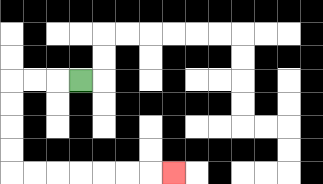{'start': '[3, 3]', 'end': '[7, 7]', 'path_directions': 'L,L,L,D,D,D,D,R,R,R,R,R,R,R', 'path_coordinates': '[[3, 3], [2, 3], [1, 3], [0, 3], [0, 4], [0, 5], [0, 6], [0, 7], [1, 7], [2, 7], [3, 7], [4, 7], [5, 7], [6, 7], [7, 7]]'}